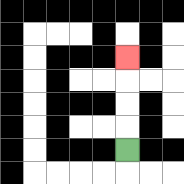{'start': '[5, 6]', 'end': '[5, 2]', 'path_directions': 'U,U,U,U', 'path_coordinates': '[[5, 6], [5, 5], [5, 4], [5, 3], [5, 2]]'}